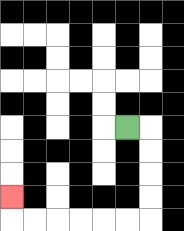{'start': '[5, 5]', 'end': '[0, 8]', 'path_directions': 'R,D,D,D,D,L,L,L,L,L,L,U', 'path_coordinates': '[[5, 5], [6, 5], [6, 6], [6, 7], [6, 8], [6, 9], [5, 9], [4, 9], [3, 9], [2, 9], [1, 9], [0, 9], [0, 8]]'}